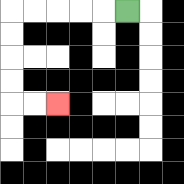{'start': '[5, 0]', 'end': '[2, 4]', 'path_directions': 'L,L,L,L,L,D,D,D,D,R,R', 'path_coordinates': '[[5, 0], [4, 0], [3, 0], [2, 0], [1, 0], [0, 0], [0, 1], [0, 2], [0, 3], [0, 4], [1, 4], [2, 4]]'}